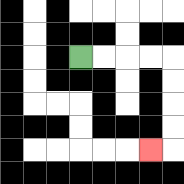{'start': '[3, 2]', 'end': '[6, 6]', 'path_directions': 'R,R,R,R,D,D,D,D,L', 'path_coordinates': '[[3, 2], [4, 2], [5, 2], [6, 2], [7, 2], [7, 3], [7, 4], [7, 5], [7, 6], [6, 6]]'}